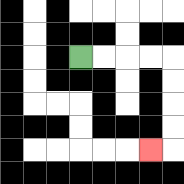{'start': '[3, 2]', 'end': '[6, 6]', 'path_directions': 'R,R,R,R,D,D,D,D,L', 'path_coordinates': '[[3, 2], [4, 2], [5, 2], [6, 2], [7, 2], [7, 3], [7, 4], [7, 5], [7, 6], [6, 6]]'}